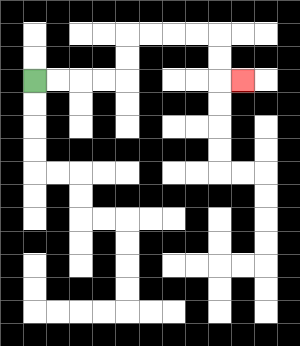{'start': '[1, 3]', 'end': '[10, 3]', 'path_directions': 'R,R,R,R,U,U,R,R,R,R,D,D,R', 'path_coordinates': '[[1, 3], [2, 3], [3, 3], [4, 3], [5, 3], [5, 2], [5, 1], [6, 1], [7, 1], [8, 1], [9, 1], [9, 2], [9, 3], [10, 3]]'}